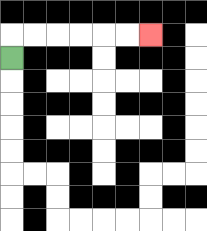{'start': '[0, 2]', 'end': '[6, 1]', 'path_directions': 'U,R,R,R,R,R,R', 'path_coordinates': '[[0, 2], [0, 1], [1, 1], [2, 1], [3, 1], [4, 1], [5, 1], [6, 1]]'}